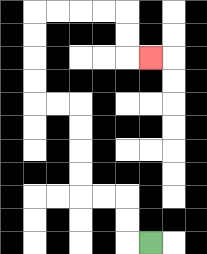{'start': '[6, 10]', 'end': '[6, 2]', 'path_directions': 'L,U,U,L,L,U,U,U,U,L,L,U,U,U,U,R,R,R,R,D,D,R', 'path_coordinates': '[[6, 10], [5, 10], [5, 9], [5, 8], [4, 8], [3, 8], [3, 7], [3, 6], [3, 5], [3, 4], [2, 4], [1, 4], [1, 3], [1, 2], [1, 1], [1, 0], [2, 0], [3, 0], [4, 0], [5, 0], [5, 1], [5, 2], [6, 2]]'}